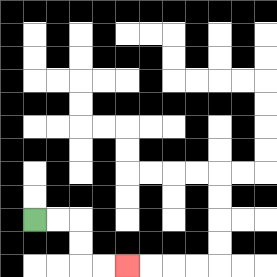{'start': '[1, 9]', 'end': '[5, 11]', 'path_directions': 'R,R,D,D,R,R', 'path_coordinates': '[[1, 9], [2, 9], [3, 9], [3, 10], [3, 11], [4, 11], [5, 11]]'}